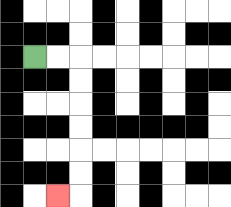{'start': '[1, 2]', 'end': '[2, 8]', 'path_directions': 'R,R,D,D,D,D,D,D,L', 'path_coordinates': '[[1, 2], [2, 2], [3, 2], [3, 3], [3, 4], [3, 5], [3, 6], [3, 7], [3, 8], [2, 8]]'}